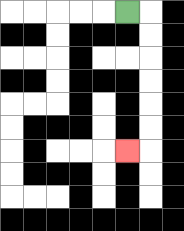{'start': '[5, 0]', 'end': '[5, 6]', 'path_directions': 'R,D,D,D,D,D,D,L', 'path_coordinates': '[[5, 0], [6, 0], [6, 1], [6, 2], [6, 3], [6, 4], [6, 5], [6, 6], [5, 6]]'}